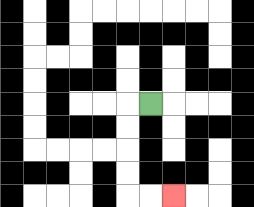{'start': '[6, 4]', 'end': '[7, 8]', 'path_directions': 'L,D,D,D,D,R,R', 'path_coordinates': '[[6, 4], [5, 4], [5, 5], [5, 6], [5, 7], [5, 8], [6, 8], [7, 8]]'}